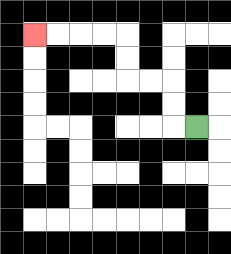{'start': '[8, 5]', 'end': '[1, 1]', 'path_directions': 'L,U,U,L,L,U,U,L,L,L,L', 'path_coordinates': '[[8, 5], [7, 5], [7, 4], [7, 3], [6, 3], [5, 3], [5, 2], [5, 1], [4, 1], [3, 1], [2, 1], [1, 1]]'}